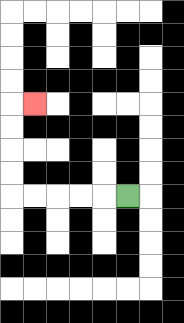{'start': '[5, 8]', 'end': '[1, 4]', 'path_directions': 'L,L,L,L,L,U,U,U,U,R', 'path_coordinates': '[[5, 8], [4, 8], [3, 8], [2, 8], [1, 8], [0, 8], [0, 7], [0, 6], [0, 5], [0, 4], [1, 4]]'}